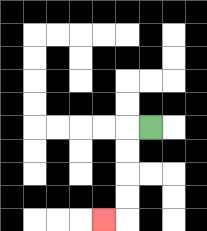{'start': '[6, 5]', 'end': '[4, 9]', 'path_directions': 'L,D,D,D,D,L', 'path_coordinates': '[[6, 5], [5, 5], [5, 6], [5, 7], [5, 8], [5, 9], [4, 9]]'}